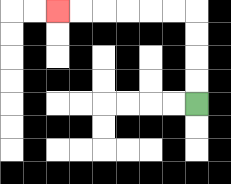{'start': '[8, 4]', 'end': '[2, 0]', 'path_directions': 'U,U,U,U,L,L,L,L,L,L', 'path_coordinates': '[[8, 4], [8, 3], [8, 2], [8, 1], [8, 0], [7, 0], [6, 0], [5, 0], [4, 0], [3, 0], [2, 0]]'}